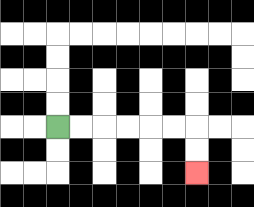{'start': '[2, 5]', 'end': '[8, 7]', 'path_directions': 'R,R,R,R,R,R,D,D', 'path_coordinates': '[[2, 5], [3, 5], [4, 5], [5, 5], [6, 5], [7, 5], [8, 5], [8, 6], [8, 7]]'}